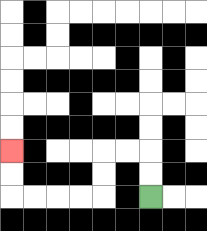{'start': '[6, 8]', 'end': '[0, 6]', 'path_directions': 'U,U,L,L,D,D,L,L,L,L,U,U', 'path_coordinates': '[[6, 8], [6, 7], [6, 6], [5, 6], [4, 6], [4, 7], [4, 8], [3, 8], [2, 8], [1, 8], [0, 8], [0, 7], [0, 6]]'}